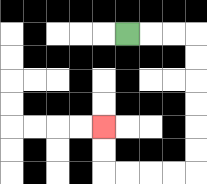{'start': '[5, 1]', 'end': '[4, 5]', 'path_directions': 'R,R,R,D,D,D,D,D,D,L,L,L,L,U,U', 'path_coordinates': '[[5, 1], [6, 1], [7, 1], [8, 1], [8, 2], [8, 3], [8, 4], [8, 5], [8, 6], [8, 7], [7, 7], [6, 7], [5, 7], [4, 7], [4, 6], [4, 5]]'}